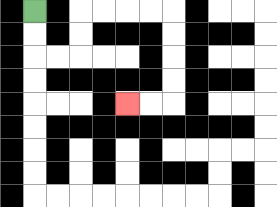{'start': '[1, 0]', 'end': '[5, 4]', 'path_directions': 'D,D,R,R,U,U,R,R,R,R,D,D,D,D,L,L', 'path_coordinates': '[[1, 0], [1, 1], [1, 2], [2, 2], [3, 2], [3, 1], [3, 0], [4, 0], [5, 0], [6, 0], [7, 0], [7, 1], [7, 2], [7, 3], [7, 4], [6, 4], [5, 4]]'}